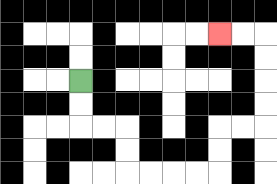{'start': '[3, 3]', 'end': '[9, 1]', 'path_directions': 'D,D,R,R,D,D,R,R,R,R,U,U,R,R,U,U,U,U,L,L', 'path_coordinates': '[[3, 3], [3, 4], [3, 5], [4, 5], [5, 5], [5, 6], [5, 7], [6, 7], [7, 7], [8, 7], [9, 7], [9, 6], [9, 5], [10, 5], [11, 5], [11, 4], [11, 3], [11, 2], [11, 1], [10, 1], [9, 1]]'}